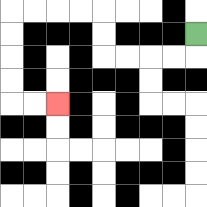{'start': '[8, 1]', 'end': '[2, 4]', 'path_directions': 'D,L,L,L,L,U,U,L,L,L,L,D,D,D,D,R,R', 'path_coordinates': '[[8, 1], [8, 2], [7, 2], [6, 2], [5, 2], [4, 2], [4, 1], [4, 0], [3, 0], [2, 0], [1, 0], [0, 0], [0, 1], [0, 2], [0, 3], [0, 4], [1, 4], [2, 4]]'}